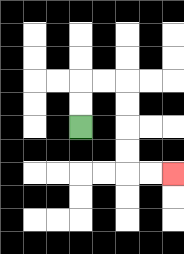{'start': '[3, 5]', 'end': '[7, 7]', 'path_directions': 'U,U,R,R,D,D,D,D,R,R', 'path_coordinates': '[[3, 5], [3, 4], [3, 3], [4, 3], [5, 3], [5, 4], [5, 5], [5, 6], [5, 7], [6, 7], [7, 7]]'}